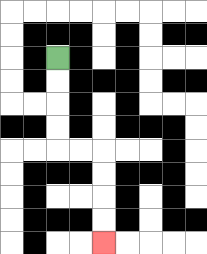{'start': '[2, 2]', 'end': '[4, 10]', 'path_directions': 'D,D,D,D,R,R,D,D,D,D', 'path_coordinates': '[[2, 2], [2, 3], [2, 4], [2, 5], [2, 6], [3, 6], [4, 6], [4, 7], [4, 8], [4, 9], [4, 10]]'}